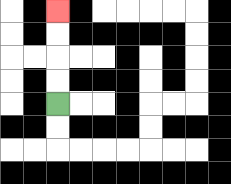{'start': '[2, 4]', 'end': '[2, 0]', 'path_directions': 'U,U,U,U', 'path_coordinates': '[[2, 4], [2, 3], [2, 2], [2, 1], [2, 0]]'}